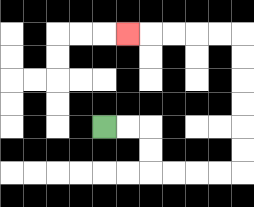{'start': '[4, 5]', 'end': '[5, 1]', 'path_directions': 'R,R,D,D,R,R,R,R,U,U,U,U,U,U,L,L,L,L,L', 'path_coordinates': '[[4, 5], [5, 5], [6, 5], [6, 6], [6, 7], [7, 7], [8, 7], [9, 7], [10, 7], [10, 6], [10, 5], [10, 4], [10, 3], [10, 2], [10, 1], [9, 1], [8, 1], [7, 1], [6, 1], [5, 1]]'}